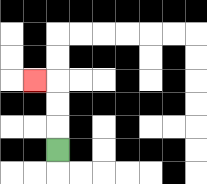{'start': '[2, 6]', 'end': '[1, 3]', 'path_directions': 'U,U,U,L', 'path_coordinates': '[[2, 6], [2, 5], [2, 4], [2, 3], [1, 3]]'}